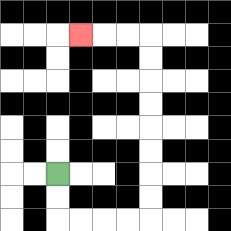{'start': '[2, 7]', 'end': '[3, 1]', 'path_directions': 'D,D,R,R,R,R,U,U,U,U,U,U,U,U,L,L,L', 'path_coordinates': '[[2, 7], [2, 8], [2, 9], [3, 9], [4, 9], [5, 9], [6, 9], [6, 8], [6, 7], [6, 6], [6, 5], [6, 4], [6, 3], [6, 2], [6, 1], [5, 1], [4, 1], [3, 1]]'}